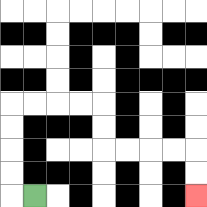{'start': '[1, 8]', 'end': '[8, 8]', 'path_directions': 'L,U,U,U,U,R,R,R,R,D,D,R,R,R,R,D,D', 'path_coordinates': '[[1, 8], [0, 8], [0, 7], [0, 6], [0, 5], [0, 4], [1, 4], [2, 4], [3, 4], [4, 4], [4, 5], [4, 6], [5, 6], [6, 6], [7, 6], [8, 6], [8, 7], [8, 8]]'}